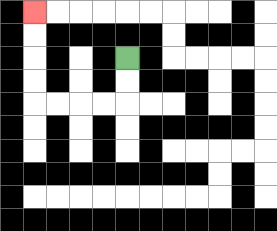{'start': '[5, 2]', 'end': '[1, 0]', 'path_directions': 'D,D,L,L,L,L,U,U,U,U', 'path_coordinates': '[[5, 2], [5, 3], [5, 4], [4, 4], [3, 4], [2, 4], [1, 4], [1, 3], [1, 2], [1, 1], [1, 0]]'}